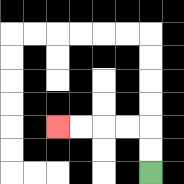{'start': '[6, 7]', 'end': '[2, 5]', 'path_directions': 'U,U,L,L,L,L', 'path_coordinates': '[[6, 7], [6, 6], [6, 5], [5, 5], [4, 5], [3, 5], [2, 5]]'}